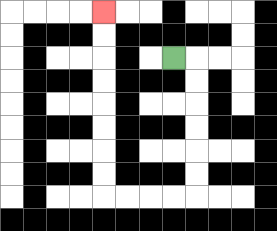{'start': '[7, 2]', 'end': '[4, 0]', 'path_directions': 'R,D,D,D,D,D,D,L,L,L,L,U,U,U,U,U,U,U,U', 'path_coordinates': '[[7, 2], [8, 2], [8, 3], [8, 4], [8, 5], [8, 6], [8, 7], [8, 8], [7, 8], [6, 8], [5, 8], [4, 8], [4, 7], [4, 6], [4, 5], [4, 4], [4, 3], [4, 2], [4, 1], [4, 0]]'}